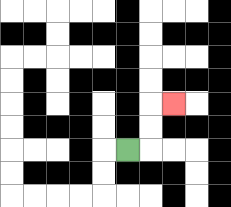{'start': '[5, 6]', 'end': '[7, 4]', 'path_directions': 'R,U,U,R', 'path_coordinates': '[[5, 6], [6, 6], [6, 5], [6, 4], [7, 4]]'}